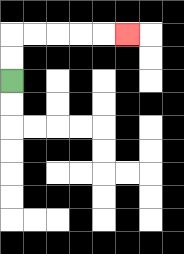{'start': '[0, 3]', 'end': '[5, 1]', 'path_directions': 'U,U,R,R,R,R,R', 'path_coordinates': '[[0, 3], [0, 2], [0, 1], [1, 1], [2, 1], [3, 1], [4, 1], [5, 1]]'}